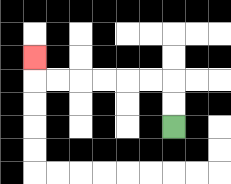{'start': '[7, 5]', 'end': '[1, 2]', 'path_directions': 'U,U,L,L,L,L,L,L,U', 'path_coordinates': '[[7, 5], [7, 4], [7, 3], [6, 3], [5, 3], [4, 3], [3, 3], [2, 3], [1, 3], [1, 2]]'}